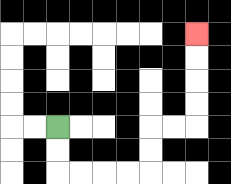{'start': '[2, 5]', 'end': '[8, 1]', 'path_directions': 'D,D,R,R,R,R,U,U,R,R,U,U,U,U', 'path_coordinates': '[[2, 5], [2, 6], [2, 7], [3, 7], [4, 7], [5, 7], [6, 7], [6, 6], [6, 5], [7, 5], [8, 5], [8, 4], [8, 3], [8, 2], [8, 1]]'}